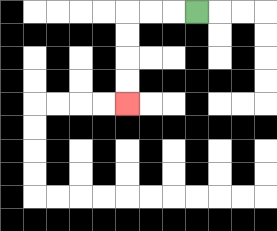{'start': '[8, 0]', 'end': '[5, 4]', 'path_directions': 'L,L,L,D,D,D,D', 'path_coordinates': '[[8, 0], [7, 0], [6, 0], [5, 0], [5, 1], [5, 2], [5, 3], [5, 4]]'}